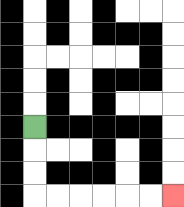{'start': '[1, 5]', 'end': '[7, 8]', 'path_directions': 'D,D,D,R,R,R,R,R,R', 'path_coordinates': '[[1, 5], [1, 6], [1, 7], [1, 8], [2, 8], [3, 8], [4, 8], [5, 8], [6, 8], [7, 8]]'}